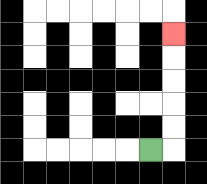{'start': '[6, 6]', 'end': '[7, 1]', 'path_directions': 'R,U,U,U,U,U', 'path_coordinates': '[[6, 6], [7, 6], [7, 5], [7, 4], [7, 3], [7, 2], [7, 1]]'}